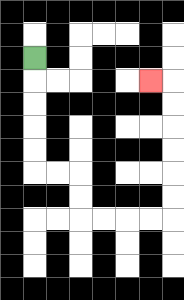{'start': '[1, 2]', 'end': '[6, 3]', 'path_directions': 'D,D,D,D,D,R,R,D,D,R,R,R,R,U,U,U,U,U,U,L', 'path_coordinates': '[[1, 2], [1, 3], [1, 4], [1, 5], [1, 6], [1, 7], [2, 7], [3, 7], [3, 8], [3, 9], [4, 9], [5, 9], [6, 9], [7, 9], [7, 8], [7, 7], [7, 6], [7, 5], [7, 4], [7, 3], [6, 3]]'}